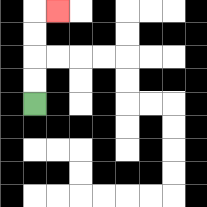{'start': '[1, 4]', 'end': '[2, 0]', 'path_directions': 'U,U,U,U,R', 'path_coordinates': '[[1, 4], [1, 3], [1, 2], [1, 1], [1, 0], [2, 0]]'}